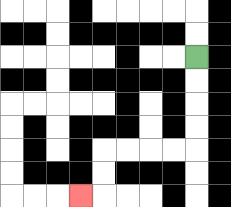{'start': '[8, 2]', 'end': '[3, 8]', 'path_directions': 'D,D,D,D,L,L,L,L,D,D,L', 'path_coordinates': '[[8, 2], [8, 3], [8, 4], [8, 5], [8, 6], [7, 6], [6, 6], [5, 6], [4, 6], [4, 7], [4, 8], [3, 8]]'}